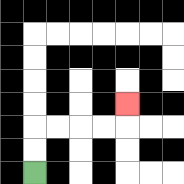{'start': '[1, 7]', 'end': '[5, 4]', 'path_directions': 'U,U,R,R,R,R,U', 'path_coordinates': '[[1, 7], [1, 6], [1, 5], [2, 5], [3, 5], [4, 5], [5, 5], [5, 4]]'}